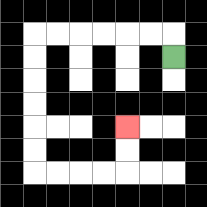{'start': '[7, 2]', 'end': '[5, 5]', 'path_directions': 'U,L,L,L,L,L,L,D,D,D,D,D,D,R,R,R,R,U,U', 'path_coordinates': '[[7, 2], [7, 1], [6, 1], [5, 1], [4, 1], [3, 1], [2, 1], [1, 1], [1, 2], [1, 3], [1, 4], [1, 5], [1, 6], [1, 7], [2, 7], [3, 7], [4, 7], [5, 7], [5, 6], [5, 5]]'}